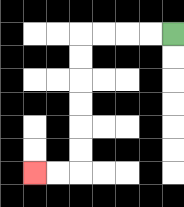{'start': '[7, 1]', 'end': '[1, 7]', 'path_directions': 'L,L,L,L,D,D,D,D,D,D,L,L', 'path_coordinates': '[[7, 1], [6, 1], [5, 1], [4, 1], [3, 1], [3, 2], [3, 3], [3, 4], [3, 5], [3, 6], [3, 7], [2, 7], [1, 7]]'}